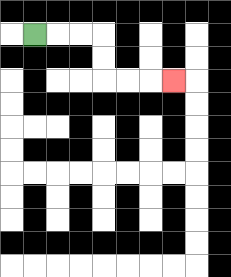{'start': '[1, 1]', 'end': '[7, 3]', 'path_directions': 'R,R,R,D,D,R,R,R', 'path_coordinates': '[[1, 1], [2, 1], [3, 1], [4, 1], [4, 2], [4, 3], [5, 3], [6, 3], [7, 3]]'}